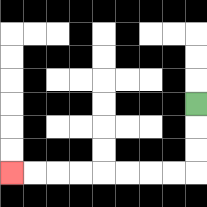{'start': '[8, 4]', 'end': '[0, 7]', 'path_directions': 'D,D,D,L,L,L,L,L,L,L,L', 'path_coordinates': '[[8, 4], [8, 5], [8, 6], [8, 7], [7, 7], [6, 7], [5, 7], [4, 7], [3, 7], [2, 7], [1, 7], [0, 7]]'}